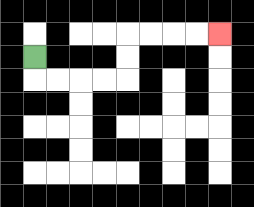{'start': '[1, 2]', 'end': '[9, 1]', 'path_directions': 'D,R,R,R,R,U,U,R,R,R,R', 'path_coordinates': '[[1, 2], [1, 3], [2, 3], [3, 3], [4, 3], [5, 3], [5, 2], [5, 1], [6, 1], [7, 1], [8, 1], [9, 1]]'}